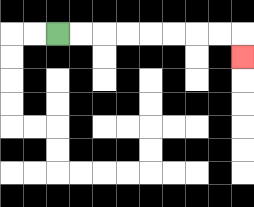{'start': '[2, 1]', 'end': '[10, 2]', 'path_directions': 'R,R,R,R,R,R,R,R,D', 'path_coordinates': '[[2, 1], [3, 1], [4, 1], [5, 1], [6, 1], [7, 1], [8, 1], [9, 1], [10, 1], [10, 2]]'}